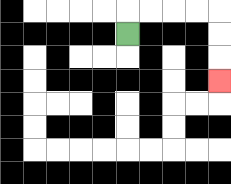{'start': '[5, 1]', 'end': '[9, 3]', 'path_directions': 'U,R,R,R,R,D,D,D', 'path_coordinates': '[[5, 1], [5, 0], [6, 0], [7, 0], [8, 0], [9, 0], [9, 1], [9, 2], [9, 3]]'}